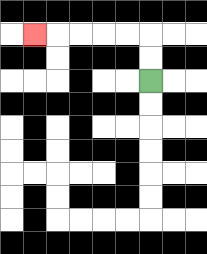{'start': '[6, 3]', 'end': '[1, 1]', 'path_directions': 'U,U,L,L,L,L,L', 'path_coordinates': '[[6, 3], [6, 2], [6, 1], [5, 1], [4, 1], [3, 1], [2, 1], [1, 1]]'}